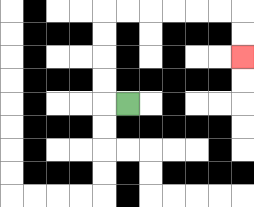{'start': '[5, 4]', 'end': '[10, 2]', 'path_directions': 'L,U,U,U,U,R,R,R,R,R,R,D,D', 'path_coordinates': '[[5, 4], [4, 4], [4, 3], [4, 2], [4, 1], [4, 0], [5, 0], [6, 0], [7, 0], [8, 0], [9, 0], [10, 0], [10, 1], [10, 2]]'}